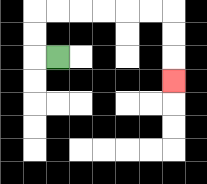{'start': '[2, 2]', 'end': '[7, 3]', 'path_directions': 'L,U,U,R,R,R,R,R,R,D,D,D', 'path_coordinates': '[[2, 2], [1, 2], [1, 1], [1, 0], [2, 0], [3, 0], [4, 0], [5, 0], [6, 0], [7, 0], [7, 1], [7, 2], [7, 3]]'}